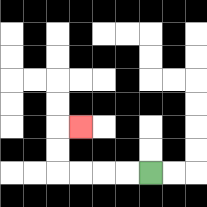{'start': '[6, 7]', 'end': '[3, 5]', 'path_directions': 'L,L,L,L,U,U,R', 'path_coordinates': '[[6, 7], [5, 7], [4, 7], [3, 7], [2, 7], [2, 6], [2, 5], [3, 5]]'}